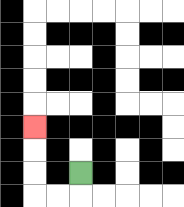{'start': '[3, 7]', 'end': '[1, 5]', 'path_directions': 'D,L,L,U,U,U', 'path_coordinates': '[[3, 7], [3, 8], [2, 8], [1, 8], [1, 7], [1, 6], [1, 5]]'}